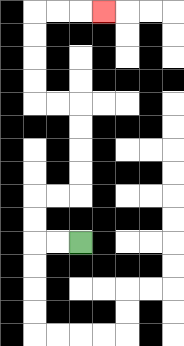{'start': '[3, 10]', 'end': '[4, 0]', 'path_directions': 'L,L,U,U,R,R,U,U,U,U,L,L,U,U,U,U,R,R,R', 'path_coordinates': '[[3, 10], [2, 10], [1, 10], [1, 9], [1, 8], [2, 8], [3, 8], [3, 7], [3, 6], [3, 5], [3, 4], [2, 4], [1, 4], [1, 3], [1, 2], [1, 1], [1, 0], [2, 0], [3, 0], [4, 0]]'}